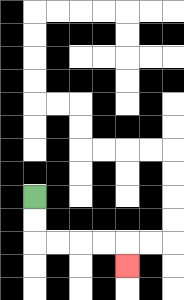{'start': '[1, 8]', 'end': '[5, 11]', 'path_directions': 'D,D,R,R,R,R,D', 'path_coordinates': '[[1, 8], [1, 9], [1, 10], [2, 10], [3, 10], [4, 10], [5, 10], [5, 11]]'}